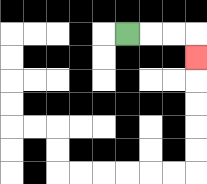{'start': '[5, 1]', 'end': '[8, 2]', 'path_directions': 'R,R,R,D', 'path_coordinates': '[[5, 1], [6, 1], [7, 1], [8, 1], [8, 2]]'}